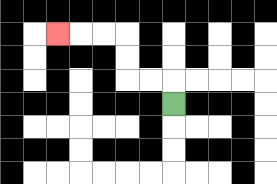{'start': '[7, 4]', 'end': '[2, 1]', 'path_directions': 'U,L,L,U,U,L,L,L', 'path_coordinates': '[[7, 4], [7, 3], [6, 3], [5, 3], [5, 2], [5, 1], [4, 1], [3, 1], [2, 1]]'}